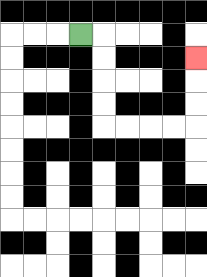{'start': '[3, 1]', 'end': '[8, 2]', 'path_directions': 'R,D,D,D,D,R,R,R,R,U,U,U', 'path_coordinates': '[[3, 1], [4, 1], [4, 2], [4, 3], [4, 4], [4, 5], [5, 5], [6, 5], [7, 5], [8, 5], [8, 4], [8, 3], [8, 2]]'}